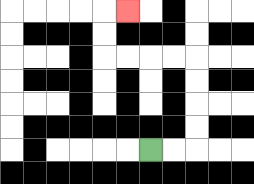{'start': '[6, 6]', 'end': '[5, 0]', 'path_directions': 'R,R,U,U,U,U,L,L,L,L,U,U,R', 'path_coordinates': '[[6, 6], [7, 6], [8, 6], [8, 5], [8, 4], [8, 3], [8, 2], [7, 2], [6, 2], [5, 2], [4, 2], [4, 1], [4, 0], [5, 0]]'}